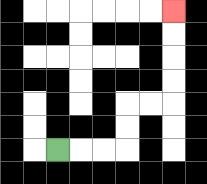{'start': '[2, 6]', 'end': '[7, 0]', 'path_directions': 'R,R,R,U,U,R,R,U,U,U,U', 'path_coordinates': '[[2, 6], [3, 6], [4, 6], [5, 6], [5, 5], [5, 4], [6, 4], [7, 4], [7, 3], [7, 2], [7, 1], [7, 0]]'}